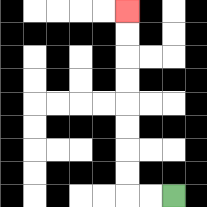{'start': '[7, 8]', 'end': '[5, 0]', 'path_directions': 'L,L,U,U,U,U,U,U,U,U', 'path_coordinates': '[[7, 8], [6, 8], [5, 8], [5, 7], [5, 6], [5, 5], [5, 4], [5, 3], [5, 2], [5, 1], [5, 0]]'}